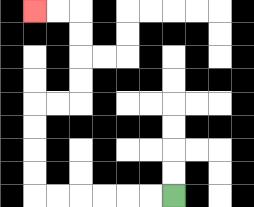{'start': '[7, 8]', 'end': '[1, 0]', 'path_directions': 'L,L,L,L,L,L,U,U,U,U,R,R,U,U,U,U,L,L', 'path_coordinates': '[[7, 8], [6, 8], [5, 8], [4, 8], [3, 8], [2, 8], [1, 8], [1, 7], [1, 6], [1, 5], [1, 4], [2, 4], [3, 4], [3, 3], [3, 2], [3, 1], [3, 0], [2, 0], [1, 0]]'}